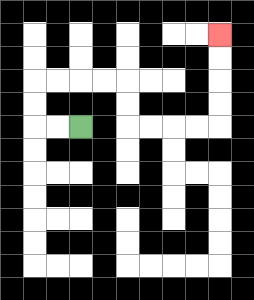{'start': '[3, 5]', 'end': '[9, 1]', 'path_directions': 'L,L,U,U,R,R,R,R,D,D,R,R,R,R,U,U,U,U', 'path_coordinates': '[[3, 5], [2, 5], [1, 5], [1, 4], [1, 3], [2, 3], [3, 3], [4, 3], [5, 3], [5, 4], [5, 5], [6, 5], [7, 5], [8, 5], [9, 5], [9, 4], [9, 3], [9, 2], [9, 1]]'}